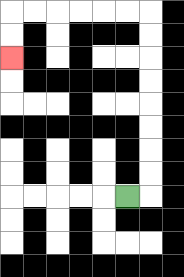{'start': '[5, 8]', 'end': '[0, 2]', 'path_directions': 'R,U,U,U,U,U,U,U,U,L,L,L,L,L,L,D,D', 'path_coordinates': '[[5, 8], [6, 8], [6, 7], [6, 6], [6, 5], [6, 4], [6, 3], [6, 2], [6, 1], [6, 0], [5, 0], [4, 0], [3, 0], [2, 0], [1, 0], [0, 0], [0, 1], [0, 2]]'}